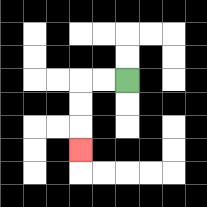{'start': '[5, 3]', 'end': '[3, 6]', 'path_directions': 'L,L,D,D,D', 'path_coordinates': '[[5, 3], [4, 3], [3, 3], [3, 4], [3, 5], [3, 6]]'}